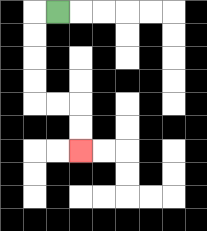{'start': '[2, 0]', 'end': '[3, 6]', 'path_directions': 'L,D,D,D,D,R,R,D,D', 'path_coordinates': '[[2, 0], [1, 0], [1, 1], [1, 2], [1, 3], [1, 4], [2, 4], [3, 4], [3, 5], [3, 6]]'}